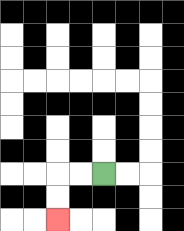{'start': '[4, 7]', 'end': '[2, 9]', 'path_directions': 'L,L,D,D', 'path_coordinates': '[[4, 7], [3, 7], [2, 7], [2, 8], [2, 9]]'}